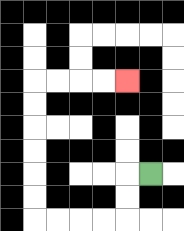{'start': '[6, 7]', 'end': '[5, 3]', 'path_directions': 'L,D,D,L,L,L,L,U,U,U,U,U,U,R,R,R,R', 'path_coordinates': '[[6, 7], [5, 7], [5, 8], [5, 9], [4, 9], [3, 9], [2, 9], [1, 9], [1, 8], [1, 7], [1, 6], [1, 5], [1, 4], [1, 3], [2, 3], [3, 3], [4, 3], [5, 3]]'}